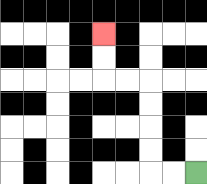{'start': '[8, 7]', 'end': '[4, 1]', 'path_directions': 'L,L,U,U,U,U,L,L,U,U', 'path_coordinates': '[[8, 7], [7, 7], [6, 7], [6, 6], [6, 5], [6, 4], [6, 3], [5, 3], [4, 3], [4, 2], [4, 1]]'}